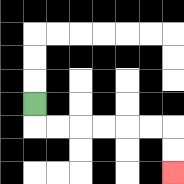{'start': '[1, 4]', 'end': '[7, 7]', 'path_directions': 'D,R,R,R,R,R,R,D,D', 'path_coordinates': '[[1, 4], [1, 5], [2, 5], [3, 5], [4, 5], [5, 5], [6, 5], [7, 5], [7, 6], [7, 7]]'}